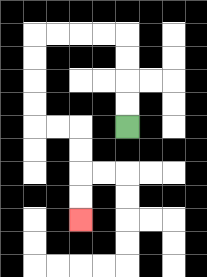{'start': '[5, 5]', 'end': '[3, 9]', 'path_directions': 'U,U,U,U,L,L,L,L,D,D,D,D,R,R,D,D,D,D', 'path_coordinates': '[[5, 5], [5, 4], [5, 3], [5, 2], [5, 1], [4, 1], [3, 1], [2, 1], [1, 1], [1, 2], [1, 3], [1, 4], [1, 5], [2, 5], [3, 5], [3, 6], [3, 7], [3, 8], [3, 9]]'}